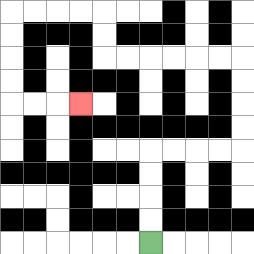{'start': '[6, 10]', 'end': '[3, 4]', 'path_directions': 'U,U,U,U,R,R,R,R,U,U,U,U,L,L,L,L,L,L,U,U,L,L,L,L,D,D,D,D,R,R,R', 'path_coordinates': '[[6, 10], [6, 9], [6, 8], [6, 7], [6, 6], [7, 6], [8, 6], [9, 6], [10, 6], [10, 5], [10, 4], [10, 3], [10, 2], [9, 2], [8, 2], [7, 2], [6, 2], [5, 2], [4, 2], [4, 1], [4, 0], [3, 0], [2, 0], [1, 0], [0, 0], [0, 1], [0, 2], [0, 3], [0, 4], [1, 4], [2, 4], [3, 4]]'}